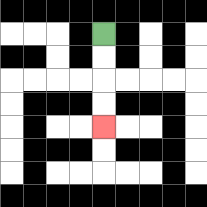{'start': '[4, 1]', 'end': '[4, 5]', 'path_directions': 'D,D,D,D', 'path_coordinates': '[[4, 1], [4, 2], [4, 3], [4, 4], [4, 5]]'}